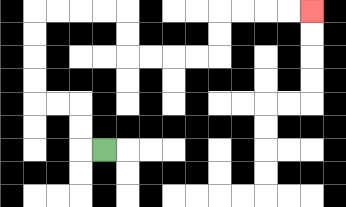{'start': '[4, 6]', 'end': '[13, 0]', 'path_directions': 'L,U,U,L,L,U,U,U,U,R,R,R,R,D,D,R,R,R,R,U,U,R,R,R,R', 'path_coordinates': '[[4, 6], [3, 6], [3, 5], [3, 4], [2, 4], [1, 4], [1, 3], [1, 2], [1, 1], [1, 0], [2, 0], [3, 0], [4, 0], [5, 0], [5, 1], [5, 2], [6, 2], [7, 2], [8, 2], [9, 2], [9, 1], [9, 0], [10, 0], [11, 0], [12, 0], [13, 0]]'}